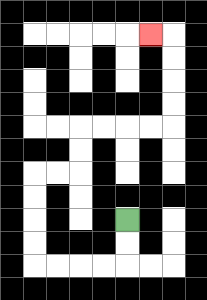{'start': '[5, 9]', 'end': '[6, 1]', 'path_directions': 'D,D,L,L,L,L,U,U,U,U,R,R,U,U,R,R,R,R,U,U,U,U,L', 'path_coordinates': '[[5, 9], [5, 10], [5, 11], [4, 11], [3, 11], [2, 11], [1, 11], [1, 10], [1, 9], [1, 8], [1, 7], [2, 7], [3, 7], [3, 6], [3, 5], [4, 5], [5, 5], [6, 5], [7, 5], [7, 4], [7, 3], [7, 2], [7, 1], [6, 1]]'}